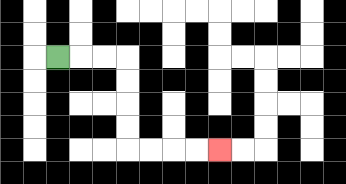{'start': '[2, 2]', 'end': '[9, 6]', 'path_directions': 'R,R,R,D,D,D,D,R,R,R,R', 'path_coordinates': '[[2, 2], [3, 2], [4, 2], [5, 2], [5, 3], [5, 4], [5, 5], [5, 6], [6, 6], [7, 6], [8, 6], [9, 6]]'}